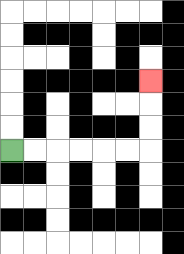{'start': '[0, 6]', 'end': '[6, 3]', 'path_directions': 'R,R,R,R,R,R,U,U,U', 'path_coordinates': '[[0, 6], [1, 6], [2, 6], [3, 6], [4, 6], [5, 6], [6, 6], [6, 5], [6, 4], [6, 3]]'}